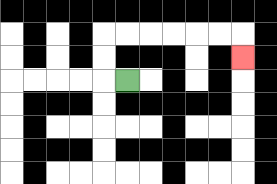{'start': '[5, 3]', 'end': '[10, 2]', 'path_directions': 'L,U,U,R,R,R,R,R,R,D', 'path_coordinates': '[[5, 3], [4, 3], [4, 2], [4, 1], [5, 1], [6, 1], [7, 1], [8, 1], [9, 1], [10, 1], [10, 2]]'}